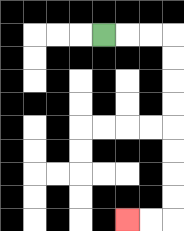{'start': '[4, 1]', 'end': '[5, 9]', 'path_directions': 'R,R,R,D,D,D,D,D,D,D,D,L,L', 'path_coordinates': '[[4, 1], [5, 1], [6, 1], [7, 1], [7, 2], [7, 3], [7, 4], [7, 5], [7, 6], [7, 7], [7, 8], [7, 9], [6, 9], [5, 9]]'}